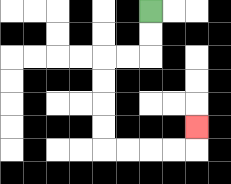{'start': '[6, 0]', 'end': '[8, 5]', 'path_directions': 'D,D,L,L,D,D,D,D,R,R,R,R,U', 'path_coordinates': '[[6, 0], [6, 1], [6, 2], [5, 2], [4, 2], [4, 3], [4, 4], [4, 5], [4, 6], [5, 6], [6, 6], [7, 6], [8, 6], [8, 5]]'}